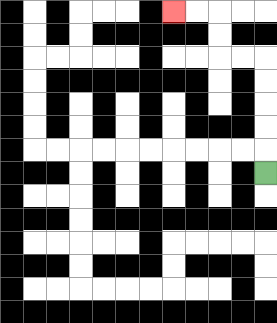{'start': '[11, 7]', 'end': '[7, 0]', 'path_directions': 'U,U,U,U,U,L,L,U,U,L,L', 'path_coordinates': '[[11, 7], [11, 6], [11, 5], [11, 4], [11, 3], [11, 2], [10, 2], [9, 2], [9, 1], [9, 0], [8, 0], [7, 0]]'}